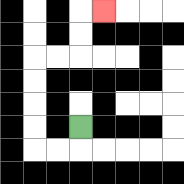{'start': '[3, 5]', 'end': '[4, 0]', 'path_directions': 'D,L,L,U,U,U,U,R,R,U,U,R', 'path_coordinates': '[[3, 5], [3, 6], [2, 6], [1, 6], [1, 5], [1, 4], [1, 3], [1, 2], [2, 2], [3, 2], [3, 1], [3, 0], [4, 0]]'}